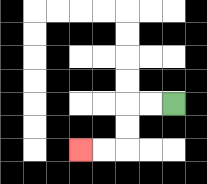{'start': '[7, 4]', 'end': '[3, 6]', 'path_directions': 'L,L,D,D,L,L', 'path_coordinates': '[[7, 4], [6, 4], [5, 4], [5, 5], [5, 6], [4, 6], [3, 6]]'}